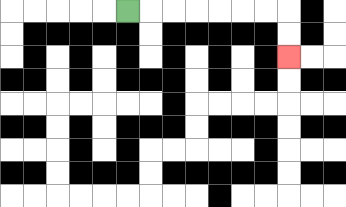{'start': '[5, 0]', 'end': '[12, 2]', 'path_directions': 'R,R,R,R,R,R,R,D,D', 'path_coordinates': '[[5, 0], [6, 0], [7, 0], [8, 0], [9, 0], [10, 0], [11, 0], [12, 0], [12, 1], [12, 2]]'}